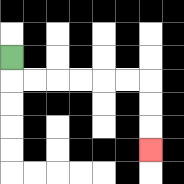{'start': '[0, 2]', 'end': '[6, 6]', 'path_directions': 'D,R,R,R,R,R,R,D,D,D', 'path_coordinates': '[[0, 2], [0, 3], [1, 3], [2, 3], [3, 3], [4, 3], [5, 3], [6, 3], [6, 4], [6, 5], [6, 6]]'}